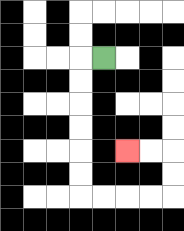{'start': '[4, 2]', 'end': '[5, 6]', 'path_directions': 'L,D,D,D,D,D,D,R,R,R,R,U,U,L,L', 'path_coordinates': '[[4, 2], [3, 2], [3, 3], [3, 4], [3, 5], [3, 6], [3, 7], [3, 8], [4, 8], [5, 8], [6, 8], [7, 8], [7, 7], [7, 6], [6, 6], [5, 6]]'}